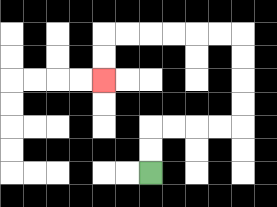{'start': '[6, 7]', 'end': '[4, 3]', 'path_directions': 'U,U,R,R,R,R,U,U,U,U,L,L,L,L,L,L,D,D', 'path_coordinates': '[[6, 7], [6, 6], [6, 5], [7, 5], [8, 5], [9, 5], [10, 5], [10, 4], [10, 3], [10, 2], [10, 1], [9, 1], [8, 1], [7, 1], [6, 1], [5, 1], [4, 1], [4, 2], [4, 3]]'}